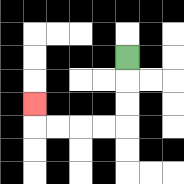{'start': '[5, 2]', 'end': '[1, 4]', 'path_directions': 'D,D,D,L,L,L,L,U', 'path_coordinates': '[[5, 2], [5, 3], [5, 4], [5, 5], [4, 5], [3, 5], [2, 5], [1, 5], [1, 4]]'}